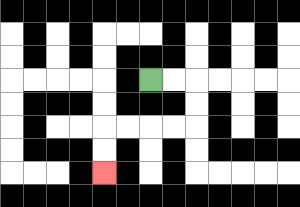{'start': '[6, 3]', 'end': '[4, 7]', 'path_directions': 'R,R,D,D,L,L,L,L,D,D', 'path_coordinates': '[[6, 3], [7, 3], [8, 3], [8, 4], [8, 5], [7, 5], [6, 5], [5, 5], [4, 5], [4, 6], [4, 7]]'}